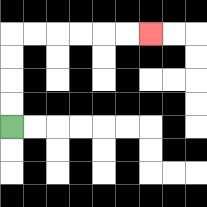{'start': '[0, 5]', 'end': '[6, 1]', 'path_directions': 'U,U,U,U,R,R,R,R,R,R', 'path_coordinates': '[[0, 5], [0, 4], [0, 3], [0, 2], [0, 1], [1, 1], [2, 1], [3, 1], [4, 1], [5, 1], [6, 1]]'}